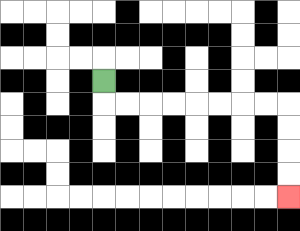{'start': '[4, 3]', 'end': '[12, 8]', 'path_directions': 'D,R,R,R,R,R,R,R,R,D,D,D,D', 'path_coordinates': '[[4, 3], [4, 4], [5, 4], [6, 4], [7, 4], [8, 4], [9, 4], [10, 4], [11, 4], [12, 4], [12, 5], [12, 6], [12, 7], [12, 8]]'}